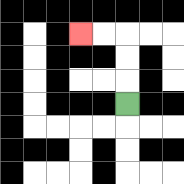{'start': '[5, 4]', 'end': '[3, 1]', 'path_directions': 'U,U,U,L,L', 'path_coordinates': '[[5, 4], [5, 3], [5, 2], [5, 1], [4, 1], [3, 1]]'}